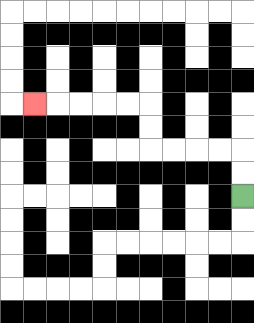{'start': '[10, 8]', 'end': '[1, 4]', 'path_directions': 'U,U,L,L,L,L,U,U,L,L,L,L,L', 'path_coordinates': '[[10, 8], [10, 7], [10, 6], [9, 6], [8, 6], [7, 6], [6, 6], [6, 5], [6, 4], [5, 4], [4, 4], [3, 4], [2, 4], [1, 4]]'}